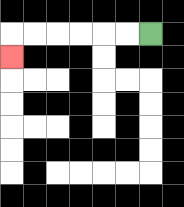{'start': '[6, 1]', 'end': '[0, 2]', 'path_directions': 'L,L,L,L,L,L,D', 'path_coordinates': '[[6, 1], [5, 1], [4, 1], [3, 1], [2, 1], [1, 1], [0, 1], [0, 2]]'}